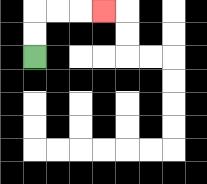{'start': '[1, 2]', 'end': '[4, 0]', 'path_directions': 'U,U,R,R,R', 'path_coordinates': '[[1, 2], [1, 1], [1, 0], [2, 0], [3, 0], [4, 0]]'}